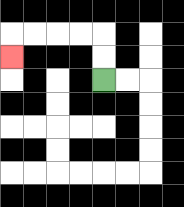{'start': '[4, 3]', 'end': '[0, 2]', 'path_directions': 'U,U,L,L,L,L,D', 'path_coordinates': '[[4, 3], [4, 2], [4, 1], [3, 1], [2, 1], [1, 1], [0, 1], [0, 2]]'}